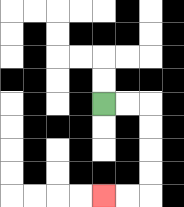{'start': '[4, 4]', 'end': '[4, 8]', 'path_directions': 'R,R,D,D,D,D,L,L', 'path_coordinates': '[[4, 4], [5, 4], [6, 4], [6, 5], [6, 6], [6, 7], [6, 8], [5, 8], [4, 8]]'}